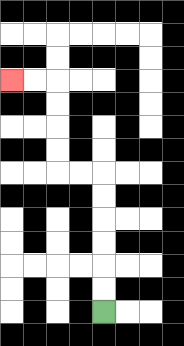{'start': '[4, 13]', 'end': '[0, 3]', 'path_directions': 'U,U,U,U,U,U,L,L,U,U,U,U,L,L', 'path_coordinates': '[[4, 13], [4, 12], [4, 11], [4, 10], [4, 9], [4, 8], [4, 7], [3, 7], [2, 7], [2, 6], [2, 5], [2, 4], [2, 3], [1, 3], [0, 3]]'}